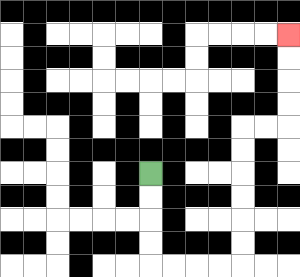{'start': '[6, 7]', 'end': '[12, 1]', 'path_directions': 'D,D,D,D,R,R,R,R,U,U,U,U,U,U,R,R,U,U,U,U', 'path_coordinates': '[[6, 7], [6, 8], [6, 9], [6, 10], [6, 11], [7, 11], [8, 11], [9, 11], [10, 11], [10, 10], [10, 9], [10, 8], [10, 7], [10, 6], [10, 5], [11, 5], [12, 5], [12, 4], [12, 3], [12, 2], [12, 1]]'}